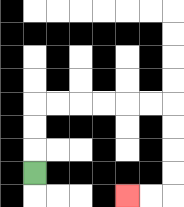{'start': '[1, 7]', 'end': '[5, 8]', 'path_directions': 'U,U,U,R,R,R,R,R,R,D,D,D,D,L,L', 'path_coordinates': '[[1, 7], [1, 6], [1, 5], [1, 4], [2, 4], [3, 4], [4, 4], [5, 4], [6, 4], [7, 4], [7, 5], [7, 6], [7, 7], [7, 8], [6, 8], [5, 8]]'}